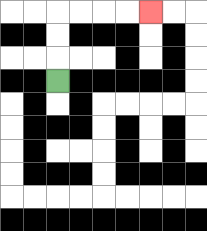{'start': '[2, 3]', 'end': '[6, 0]', 'path_directions': 'U,U,U,R,R,R,R', 'path_coordinates': '[[2, 3], [2, 2], [2, 1], [2, 0], [3, 0], [4, 0], [5, 0], [6, 0]]'}